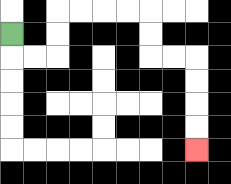{'start': '[0, 1]', 'end': '[8, 6]', 'path_directions': 'D,R,R,U,U,R,R,R,R,D,D,R,R,D,D,D,D', 'path_coordinates': '[[0, 1], [0, 2], [1, 2], [2, 2], [2, 1], [2, 0], [3, 0], [4, 0], [5, 0], [6, 0], [6, 1], [6, 2], [7, 2], [8, 2], [8, 3], [8, 4], [8, 5], [8, 6]]'}